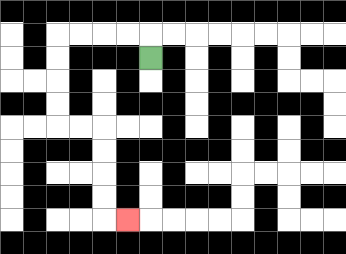{'start': '[6, 2]', 'end': '[5, 9]', 'path_directions': 'U,L,L,L,L,D,D,D,D,R,R,D,D,D,D,R', 'path_coordinates': '[[6, 2], [6, 1], [5, 1], [4, 1], [3, 1], [2, 1], [2, 2], [2, 3], [2, 4], [2, 5], [3, 5], [4, 5], [4, 6], [4, 7], [4, 8], [4, 9], [5, 9]]'}